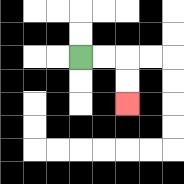{'start': '[3, 2]', 'end': '[5, 4]', 'path_directions': 'R,R,D,D', 'path_coordinates': '[[3, 2], [4, 2], [5, 2], [5, 3], [5, 4]]'}